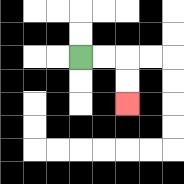{'start': '[3, 2]', 'end': '[5, 4]', 'path_directions': 'R,R,D,D', 'path_coordinates': '[[3, 2], [4, 2], [5, 2], [5, 3], [5, 4]]'}